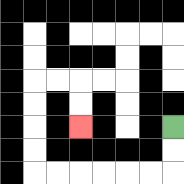{'start': '[7, 5]', 'end': '[3, 5]', 'path_directions': 'D,D,L,L,L,L,L,L,U,U,U,U,R,R,D,D', 'path_coordinates': '[[7, 5], [7, 6], [7, 7], [6, 7], [5, 7], [4, 7], [3, 7], [2, 7], [1, 7], [1, 6], [1, 5], [1, 4], [1, 3], [2, 3], [3, 3], [3, 4], [3, 5]]'}